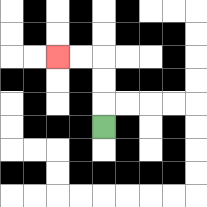{'start': '[4, 5]', 'end': '[2, 2]', 'path_directions': 'U,U,U,L,L', 'path_coordinates': '[[4, 5], [4, 4], [4, 3], [4, 2], [3, 2], [2, 2]]'}